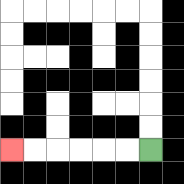{'start': '[6, 6]', 'end': '[0, 6]', 'path_directions': 'L,L,L,L,L,L', 'path_coordinates': '[[6, 6], [5, 6], [4, 6], [3, 6], [2, 6], [1, 6], [0, 6]]'}